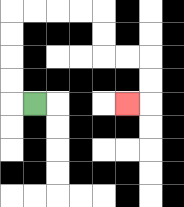{'start': '[1, 4]', 'end': '[5, 4]', 'path_directions': 'L,U,U,U,U,R,R,R,R,D,D,R,R,D,D,L', 'path_coordinates': '[[1, 4], [0, 4], [0, 3], [0, 2], [0, 1], [0, 0], [1, 0], [2, 0], [3, 0], [4, 0], [4, 1], [4, 2], [5, 2], [6, 2], [6, 3], [6, 4], [5, 4]]'}